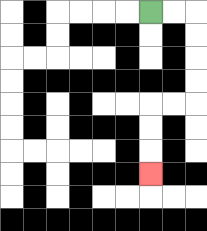{'start': '[6, 0]', 'end': '[6, 7]', 'path_directions': 'R,R,D,D,D,D,L,L,D,D,D', 'path_coordinates': '[[6, 0], [7, 0], [8, 0], [8, 1], [8, 2], [8, 3], [8, 4], [7, 4], [6, 4], [6, 5], [6, 6], [6, 7]]'}